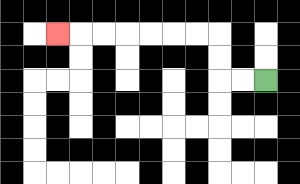{'start': '[11, 3]', 'end': '[2, 1]', 'path_directions': 'L,L,U,U,L,L,L,L,L,L,L', 'path_coordinates': '[[11, 3], [10, 3], [9, 3], [9, 2], [9, 1], [8, 1], [7, 1], [6, 1], [5, 1], [4, 1], [3, 1], [2, 1]]'}